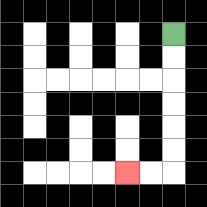{'start': '[7, 1]', 'end': '[5, 7]', 'path_directions': 'D,D,D,D,D,D,L,L', 'path_coordinates': '[[7, 1], [7, 2], [7, 3], [7, 4], [7, 5], [7, 6], [7, 7], [6, 7], [5, 7]]'}